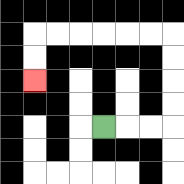{'start': '[4, 5]', 'end': '[1, 3]', 'path_directions': 'R,R,R,U,U,U,U,L,L,L,L,L,L,D,D', 'path_coordinates': '[[4, 5], [5, 5], [6, 5], [7, 5], [7, 4], [7, 3], [7, 2], [7, 1], [6, 1], [5, 1], [4, 1], [3, 1], [2, 1], [1, 1], [1, 2], [1, 3]]'}